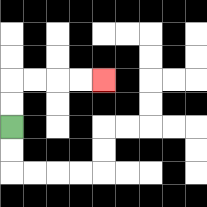{'start': '[0, 5]', 'end': '[4, 3]', 'path_directions': 'U,U,R,R,R,R', 'path_coordinates': '[[0, 5], [0, 4], [0, 3], [1, 3], [2, 3], [3, 3], [4, 3]]'}